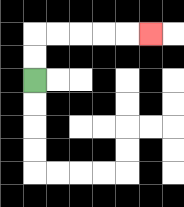{'start': '[1, 3]', 'end': '[6, 1]', 'path_directions': 'U,U,R,R,R,R,R', 'path_coordinates': '[[1, 3], [1, 2], [1, 1], [2, 1], [3, 1], [4, 1], [5, 1], [6, 1]]'}